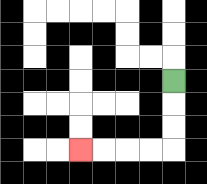{'start': '[7, 3]', 'end': '[3, 6]', 'path_directions': 'D,D,D,L,L,L,L', 'path_coordinates': '[[7, 3], [7, 4], [7, 5], [7, 6], [6, 6], [5, 6], [4, 6], [3, 6]]'}